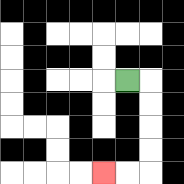{'start': '[5, 3]', 'end': '[4, 7]', 'path_directions': 'R,D,D,D,D,L,L', 'path_coordinates': '[[5, 3], [6, 3], [6, 4], [6, 5], [6, 6], [6, 7], [5, 7], [4, 7]]'}